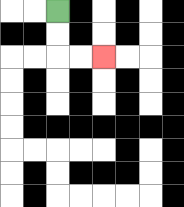{'start': '[2, 0]', 'end': '[4, 2]', 'path_directions': 'D,D,R,R', 'path_coordinates': '[[2, 0], [2, 1], [2, 2], [3, 2], [4, 2]]'}